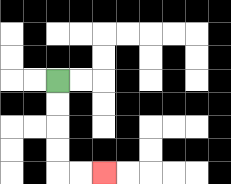{'start': '[2, 3]', 'end': '[4, 7]', 'path_directions': 'D,D,D,D,R,R', 'path_coordinates': '[[2, 3], [2, 4], [2, 5], [2, 6], [2, 7], [3, 7], [4, 7]]'}